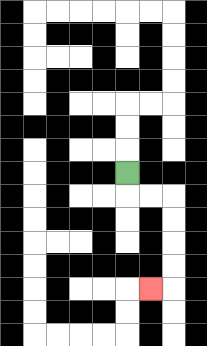{'start': '[5, 7]', 'end': '[6, 12]', 'path_directions': 'D,R,R,D,D,D,D,L', 'path_coordinates': '[[5, 7], [5, 8], [6, 8], [7, 8], [7, 9], [7, 10], [7, 11], [7, 12], [6, 12]]'}